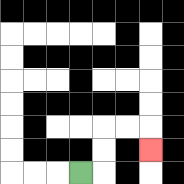{'start': '[3, 7]', 'end': '[6, 6]', 'path_directions': 'R,U,U,R,R,D', 'path_coordinates': '[[3, 7], [4, 7], [4, 6], [4, 5], [5, 5], [6, 5], [6, 6]]'}